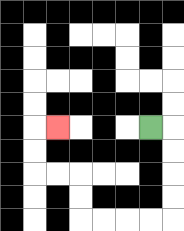{'start': '[6, 5]', 'end': '[2, 5]', 'path_directions': 'R,D,D,D,D,L,L,L,L,U,U,L,L,U,U,R', 'path_coordinates': '[[6, 5], [7, 5], [7, 6], [7, 7], [7, 8], [7, 9], [6, 9], [5, 9], [4, 9], [3, 9], [3, 8], [3, 7], [2, 7], [1, 7], [1, 6], [1, 5], [2, 5]]'}